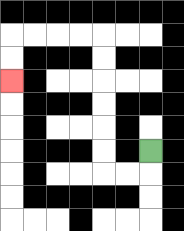{'start': '[6, 6]', 'end': '[0, 3]', 'path_directions': 'D,L,L,U,U,U,U,U,U,L,L,L,L,D,D', 'path_coordinates': '[[6, 6], [6, 7], [5, 7], [4, 7], [4, 6], [4, 5], [4, 4], [4, 3], [4, 2], [4, 1], [3, 1], [2, 1], [1, 1], [0, 1], [0, 2], [0, 3]]'}